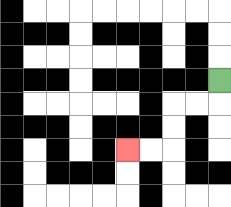{'start': '[9, 3]', 'end': '[5, 6]', 'path_directions': 'D,L,L,D,D,L,L', 'path_coordinates': '[[9, 3], [9, 4], [8, 4], [7, 4], [7, 5], [7, 6], [6, 6], [5, 6]]'}